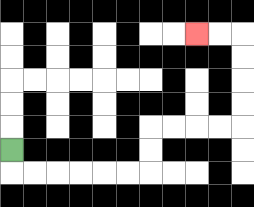{'start': '[0, 6]', 'end': '[8, 1]', 'path_directions': 'D,R,R,R,R,R,R,U,U,R,R,R,R,U,U,U,U,L,L', 'path_coordinates': '[[0, 6], [0, 7], [1, 7], [2, 7], [3, 7], [4, 7], [5, 7], [6, 7], [6, 6], [6, 5], [7, 5], [8, 5], [9, 5], [10, 5], [10, 4], [10, 3], [10, 2], [10, 1], [9, 1], [8, 1]]'}